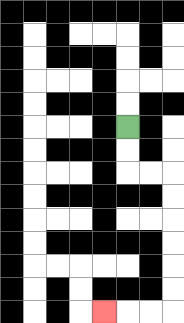{'start': '[5, 5]', 'end': '[4, 13]', 'path_directions': 'D,D,R,R,D,D,D,D,D,D,L,L,L', 'path_coordinates': '[[5, 5], [5, 6], [5, 7], [6, 7], [7, 7], [7, 8], [7, 9], [7, 10], [7, 11], [7, 12], [7, 13], [6, 13], [5, 13], [4, 13]]'}